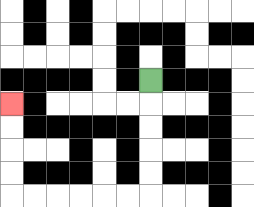{'start': '[6, 3]', 'end': '[0, 4]', 'path_directions': 'D,D,D,D,D,L,L,L,L,L,L,U,U,U,U', 'path_coordinates': '[[6, 3], [6, 4], [6, 5], [6, 6], [6, 7], [6, 8], [5, 8], [4, 8], [3, 8], [2, 8], [1, 8], [0, 8], [0, 7], [0, 6], [0, 5], [0, 4]]'}